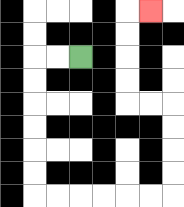{'start': '[3, 2]', 'end': '[6, 0]', 'path_directions': 'L,L,D,D,D,D,D,D,R,R,R,R,R,R,U,U,U,U,L,L,U,U,U,U,R', 'path_coordinates': '[[3, 2], [2, 2], [1, 2], [1, 3], [1, 4], [1, 5], [1, 6], [1, 7], [1, 8], [2, 8], [3, 8], [4, 8], [5, 8], [6, 8], [7, 8], [7, 7], [7, 6], [7, 5], [7, 4], [6, 4], [5, 4], [5, 3], [5, 2], [5, 1], [5, 0], [6, 0]]'}